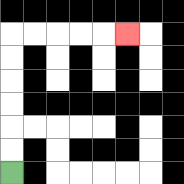{'start': '[0, 7]', 'end': '[5, 1]', 'path_directions': 'U,U,U,U,U,U,R,R,R,R,R', 'path_coordinates': '[[0, 7], [0, 6], [0, 5], [0, 4], [0, 3], [0, 2], [0, 1], [1, 1], [2, 1], [3, 1], [4, 1], [5, 1]]'}